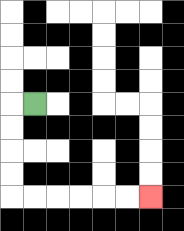{'start': '[1, 4]', 'end': '[6, 8]', 'path_directions': 'L,D,D,D,D,R,R,R,R,R,R', 'path_coordinates': '[[1, 4], [0, 4], [0, 5], [0, 6], [0, 7], [0, 8], [1, 8], [2, 8], [3, 8], [4, 8], [5, 8], [6, 8]]'}